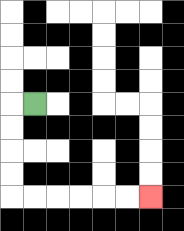{'start': '[1, 4]', 'end': '[6, 8]', 'path_directions': 'L,D,D,D,D,R,R,R,R,R,R', 'path_coordinates': '[[1, 4], [0, 4], [0, 5], [0, 6], [0, 7], [0, 8], [1, 8], [2, 8], [3, 8], [4, 8], [5, 8], [6, 8]]'}